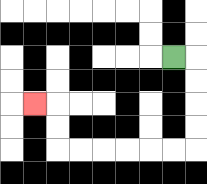{'start': '[7, 2]', 'end': '[1, 4]', 'path_directions': 'R,D,D,D,D,L,L,L,L,L,L,U,U,L', 'path_coordinates': '[[7, 2], [8, 2], [8, 3], [8, 4], [8, 5], [8, 6], [7, 6], [6, 6], [5, 6], [4, 6], [3, 6], [2, 6], [2, 5], [2, 4], [1, 4]]'}